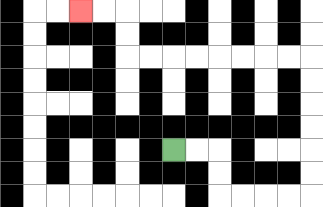{'start': '[7, 6]', 'end': '[3, 0]', 'path_directions': 'R,R,D,D,R,R,R,R,U,U,U,U,U,U,L,L,L,L,L,L,L,L,U,U,L,L', 'path_coordinates': '[[7, 6], [8, 6], [9, 6], [9, 7], [9, 8], [10, 8], [11, 8], [12, 8], [13, 8], [13, 7], [13, 6], [13, 5], [13, 4], [13, 3], [13, 2], [12, 2], [11, 2], [10, 2], [9, 2], [8, 2], [7, 2], [6, 2], [5, 2], [5, 1], [5, 0], [4, 0], [3, 0]]'}